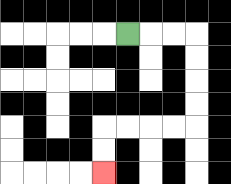{'start': '[5, 1]', 'end': '[4, 7]', 'path_directions': 'R,R,R,D,D,D,D,L,L,L,L,D,D', 'path_coordinates': '[[5, 1], [6, 1], [7, 1], [8, 1], [8, 2], [8, 3], [8, 4], [8, 5], [7, 5], [6, 5], [5, 5], [4, 5], [4, 6], [4, 7]]'}